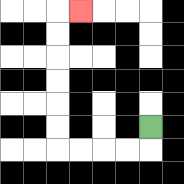{'start': '[6, 5]', 'end': '[3, 0]', 'path_directions': 'D,L,L,L,L,U,U,U,U,U,U,R', 'path_coordinates': '[[6, 5], [6, 6], [5, 6], [4, 6], [3, 6], [2, 6], [2, 5], [2, 4], [2, 3], [2, 2], [2, 1], [2, 0], [3, 0]]'}